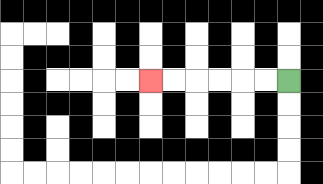{'start': '[12, 3]', 'end': '[6, 3]', 'path_directions': 'L,L,L,L,L,L', 'path_coordinates': '[[12, 3], [11, 3], [10, 3], [9, 3], [8, 3], [7, 3], [6, 3]]'}